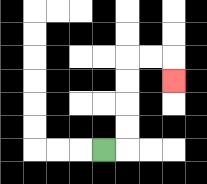{'start': '[4, 6]', 'end': '[7, 3]', 'path_directions': 'R,U,U,U,U,R,R,D', 'path_coordinates': '[[4, 6], [5, 6], [5, 5], [5, 4], [5, 3], [5, 2], [6, 2], [7, 2], [7, 3]]'}